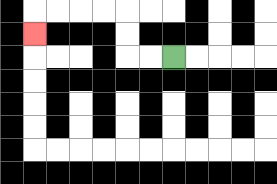{'start': '[7, 2]', 'end': '[1, 1]', 'path_directions': 'L,L,U,U,L,L,L,L,D', 'path_coordinates': '[[7, 2], [6, 2], [5, 2], [5, 1], [5, 0], [4, 0], [3, 0], [2, 0], [1, 0], [1, 1]]'}